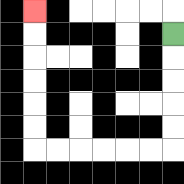{'start': '[7, 1]', 'end': '[1, 0]', 'path_directions': 'D,D,D,D,D,L,L,L,L,L,L,U,U,U,U,U,U', 'path_coordinates': '[[7, 1], [7, 2], [7, 3], [7, 4], [7, 5], [7, 6], [6, 6], [5, 6], [4, 6], [3, 6], [2, 6], [1, 6], [1, 5], [1, 4], [1, 3], [1, 2], [1, 1], [1, 0]]'}